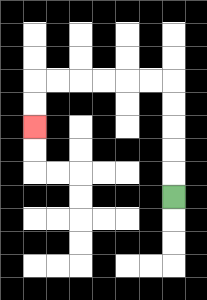{'start': '[7, 8]', 'end': '[1, 5]', 'path_directions': 'U,U,U,U,U,L,L,L,L,L,L,D,D', 'path_coordinates': '[[7, 8], [7, 7], [7, 6], [7, 5], [7, 4], [7, 3], [6, 3], [5, 3], [4, 3], [3, 3], [2, 3], [1, 3], [1, 4], [1, 5]]'}